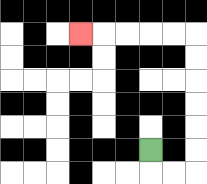{'start': '[6, 6]', 'end': '[3, 1]', 'path_directions': 'D,R,R,U,U,U,U,U,U,L,L,L,L,L', 'path_coordinates': '[[6, 6], [6, 7], [7, 7], [8, 7], [8, 6], [8, 5], [8, 4], [8, 3], [8, 2], [8, 1], [7, 1], [6, 1], [5, 1], [4, 1], [3, 1]]'}